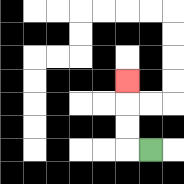{'start': '[6, 6]', 'end': '[5, 3]', 'path_directions': 'L,U,U,U', 'path_coordinates': '[[6, 6], [5, 6], [5, 5], [5, 4], [5, 3]]'}